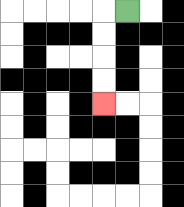{'start': '[5, 0]', 'end': '[4, 4]', 'path_directions': 'L,D,D,D,D', 'path_coordinates': '[[5, 0], [4, 0], [4, 1], [4, 2], [4, 3], [4, 4]]'}